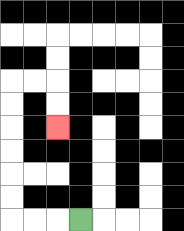{'start': '[3, 9]', 'end': '[2, 5]', 'path_directions': 'L,L,L,U,U,U,U,U,U,R,R,D,D', 'path_coordinates': '[[3, 9], [2, 9], [1, 9], [0, 9], [0, 8], [0, 7], [0, 6], [0, 5], [0, 4], [0, 3], [1, 3], [2, 3], [2, 4], [2, 5]]'}